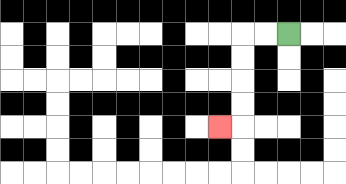{'start': '[12, 1]', 'end': '[9, 5]', 'path_directions': 'L,L,D,D,D,D,L', 'path_coordinates': '[[12, 1], [11, 1], [10, 1], [10, 2], [10, 3], [10, 4], [10, 5], [9, 5]]'}